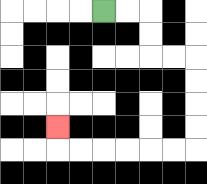{'start': '[4, 0]', 'end': '[2, 5]', 'path_directions': 'R,R,D,D,R,R,D,D,D,D,L,L,L,L,L,L,U', 'path_coordinates': '[[4, 0], [5, 0], [6, 0], [6, 1], [6, 2], [7, 2], [8, 2], [8, 3], [8, 4], [8, 5], [8, 6], [7, 6], [6, 6], [5, 6], [4, 6], [3, 6], [2, 6], [2, 5]]'}